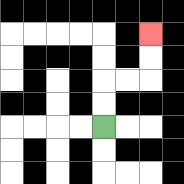{'start': '[4, 5]', 'end': '[6, 1]', 'path_directions': 'U,U,R,R,U,U', 'path_coordinates': '[[4, 5], [4, 4], [4, 3], [5, 3], [6, 3], [6, 2], [6, 1]]'}